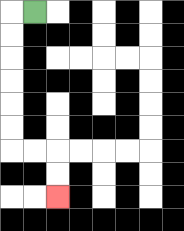{'start': '[1, 0]', 'end': '[2, 8]', 'path_directions': 'L,D,D,D,D,D,D,R,R,D,D', 'path_coordinates': '[[1, 0], [0, 0], [0, 1], [0, 2], [0, 3], [0, 4], [0, 5], [0, 6], [1, 6], [2, 6], [2, 7], [2, 8]]'}